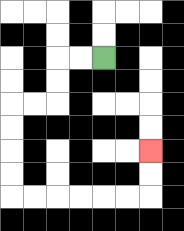{'start': '[4, 2]', 'end': '[6, 6]', 'path_directions': 'L,L,D,D,L,L,D,D,D,D,R,R,R,R,R,R,U,U', 'path_coordinates': '[[4, 2], [3, 2], [2, 2], [2, 3], [2, 4], [1, 4], [0, 4], [0, 5], [0, 6], [0, 7], [0, 8], [1, 8], [2, 8], [3, 8], [4, 8], [5, 8], [6, 8], [6, 7], [6, 6]]'}